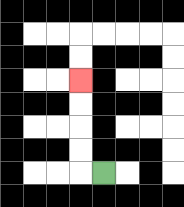{'start': '[4, 7]', 'end': '[3, 3]', 'path_directions': 'L,U,U,U,U', 'path_coordinates': '[[4, 7], [3, 7], [3, 6], [3, 5], [3, 4], [3, 3]]'}